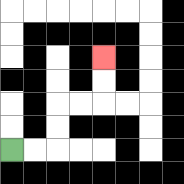{'start': '[0, 6]', 'end': '[4, 2]', 'path_directions': 'R,R,U,U,R,R,U,U', 'path_coordinates': '[[0, 6], [1, 6], [2, 6], [2, 5], [2, 4], [3, 4], [4, 4], [4, 3], [4, 2]]'}